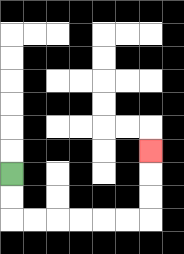{'start': '[0, 7]', 'end': '[6, 6]', 'path_directions': 'D,D,R,R,R,R,R,R,U,U,U', 'path_coordinates': '[[0, 7], [0, 8], [0, 9], [1, 9], [2, 9], [3, 9], [4, 9], [5, 9], [6, 9], [6, 8], [6, 7], [6, 6]]'}